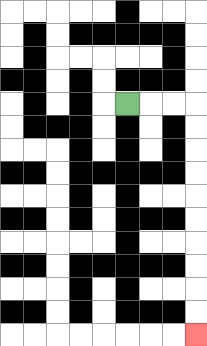{'start': '[5, 4]', 'end': '[8, 14]', 'path_directions': 'R,R,R,D,D,D,D,D,D,D,D,D,D', 'path_coordinates': '[[5, 4], [6, 4], [7, 4], [8, 4], [8, 5], [8, 6], [8, 7], [8, 8], [8, 9], [8, 10], [8, 11], [8, 12], [8, 13], [8, 14]]'}